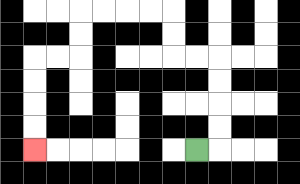{'start': '[8, 6]', 'end': '[1, 6]', 'path_directions': 'R,U,U,U,U,L,L,U,U,L,L,L,L,D,D,L,L,D,D,D,D', 'path_coordinates': '[[8, 6], [9, 6], [9, 5], [9, 4], [9, 3], [9, 2], [8, 2], [7, 2], [7, 1], [7, 0], [6, 0], [5, 0], [4, 0], [3, 0], [3, 1], [3, 2], [2, 2], [1, 2], [1, 3], [1, 4], [1, 5], [1, 6]]'}